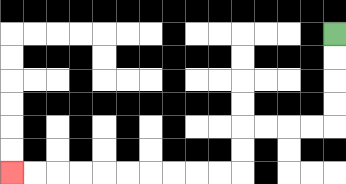{'start': '[14, 1]', 'end': '[0, 7]', 'path_directions': 'D,D,D,D,L,L,L,L,D,D,L,L,L,L,L,L,L,L,L,L', 'path_coordinates': '[[14, 1], [14, 2], [14, 3], [14, 4], [14, 5], [13, 5], [12, 5], [11, 5], [10, 5], [10, 6], [10, 7], [9, 7], [8, 7], [7, 7], [6, 7], [5, 7], [4, 7], [3, 7], [2, 7], [1, 7], [0, 7]]'}